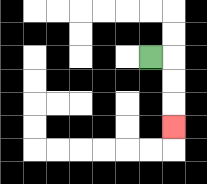{'start': '[6, 2]', 'end': '[7, 5]', 'path_directions': 'R,D,D,D', 'path_coordinates': '[[6, 2], [7, 2], [7, 3], [7, 4], [7, 5]]'}